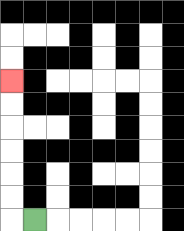{'start': '[1, 9]', 'end': '[0, 3]', 'path_directions': 'L,U,U,U,U,U,U', 'path_coordinates': '[[1, 9], [0, 9], [0, 8], [0, 7], [0, 6], [0, 5], [0, 4], [0, 3]]'}